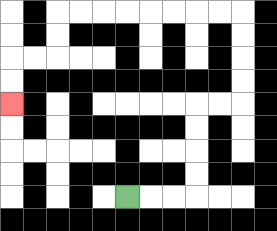{'start': '[5, 8]', 'end': '[0, 4]', 'path_directions': 'R,R,R,U,U,U,U,R,R,U,U,U,U,L,L,L,L,L,L,L,L,D,D,L,L,D,D', 'path_coordinates': '[[5, 8], [6, 8], [7, 8], [8, 8], [8, 7], [8, 6], [8, 5], [8, 4], [9, 4], [10, 4], [10, 3], [10, 2], [10, 1], [10, 0], [9, 0], [8, 0], [7, 0], [6, 0], [5, 0], [4, 0], [3, 0], [2, 0], [2, 1], [2, 2], [1, 2], [0, 2], [0, 3], [0, 4]]'}